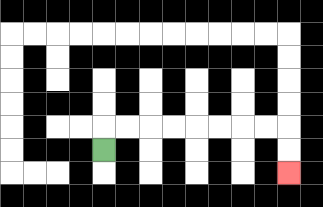{'start': '[4, 6]', 'end': '[12, 7]', 'path_directions': 'U,R,R,R,R,R,R,R,R,D,D', 'path_coordinates': '[[4, 6], [4, 5], [5, 5], [6, 5], [7, 5], [8, 5], [9, 5], [10, 5], [11, 5], [12, 5], [12, 6], [12, 7]]'}